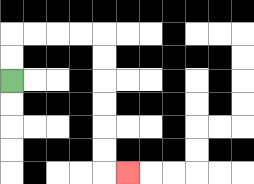{'start': '[0, 3]', 'end': '[5, 7]', 'path_directions': 'U,U,R,R,R,R,D,D,D,D,D,D,R', 'path_coordinates': '[[0, 3], [0, 2], [0, 1], [1, 1], [2, 1], [3, 1], [4, 1], [4, 2], [4, 3], [4, 4], [4, 5], [4, 6], [4, 7], [5, 7]]'}